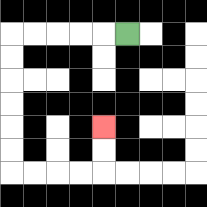{'start': '[5, 1]', 'end': '[4, 5]', 'path_directions': 'L,L,L,L,L,D,D,D,D,D,D,R,R,R,R,U,U', 'path_coordinates': '[[5, 1], [4, 1], [3, 1], [2, 1], [1, 1], [0, 1], [0, 2], [0, 3], [0, 4], [0, 5], [0, 6], [0, 7], [1, 7], [2, 7], [3, 7], [4, 7], [4, 6], [4, 5]]'}